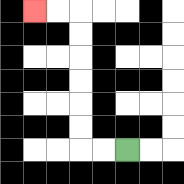{'start': '[5, 6]', 'end': '[1, 0]', 'path_directions': 'L,L,U,U,U,U,U,U,L,L', 'path_coordinates': '[[5, 6], [4, 6], [3, 6], [3, 5], [3, 4], [3, 3], [3, 2], [3, 1], [3, 0], [2, 0], [1, 0]]'}